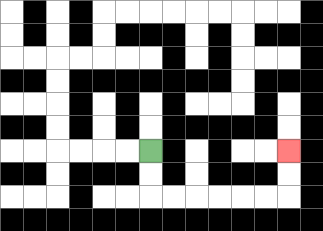{'start': '[6, 6]', 'end': '[12, 6]', 'path_directions': 'D,D,R,R,R,R,R,R,U,U', 'path_coordinates': '[[6, 6], [6, 7], [6, 8], [7, 8], [8, 8], [9, 8], [10, 8], [11, 8], [12, 8], [12, 7], [12, 6]]'}